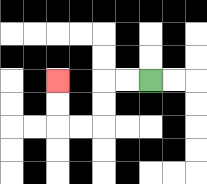{'start': '[6, 3]', 'end': '[2, 3]', 'path_directions': 'L,L,D,D,L,L,U,U', 'path_coordinates': '[[6, 3], [5, 3], [4, 3], [4, 4], [4, 5], [3, 5], [2, 5], [2, 4], [2, 3]]'}